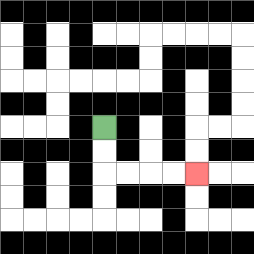{'start': '[4, 5]', 'end': '[8, 7]', 'path_directions': 'D,D,R,R,R,R', 'path_coordinates': '[[4, 5], [4, 6], [4, 7], [5, 7], [6, 7], [7, 7], [8, 7]]'}